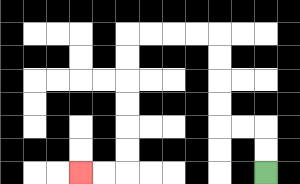{'start': '[11, 7]', 'end': '[3, 7]', 'path_directions': 'U,U,L,L,U,U,U,U,L,L,L,L,D,D,D,D,D,D,L,L', 'path_coordinates': '[[11, 7], [11, 6], [11, 5], [10, 5], [9, 5], [9, 4], [9, 3], [9, 2], [9, 1], [8, 1], [7, 1], [6, 1], [5, 1], [5, 2], [5, 3], [5, 4], [5, 5], [5, 6], [5, 7], [4, 7], [3, 7]]'}